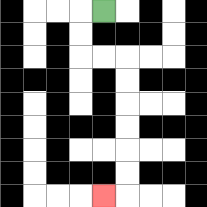{'start': '[4, 0]', 'end': '[4, 8]', 'path_directions': 'L,D,D,R,R,D,D,D,D,D,D,L', 'path_coordinates': '[[4, 0], [3, 0], [3, 1], [3, 2], [4, 2], [5, 2], [5, 3], [5, 4], [5, 5], [5, 6], [5, 7], [5, 8], [4, 8]]'}